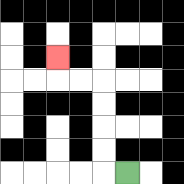{'start': '[5, 7]', 'end': '[2, 2]', 'path_directions': 'L,U,U,U,U,L,L,U', 'path_coordinates': '[[5, 7], [4, 7], [4, 6], [4, 5], [4, 4], [4, 3], [3, 3], [2, 3], [2, 2]]'}